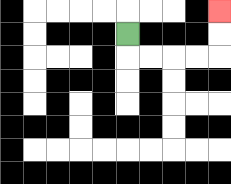{'start': '[5, 1]', 'end': '[9, 0]', 'path_directions': 'D,R,R,R,R,U,U', 'path_coordinates': '[[5, 1], [5, 2], [6, 2], [7, 2], [8, 2], [9, 2], [9, 1], [9, 0]]'}